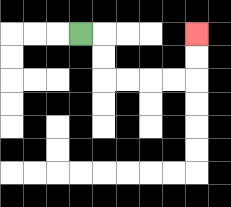{'start': '[3, 1]', 'end': '[8, 1]', 'path_directions': 'R,D,D,R,R,R,R,U,U', 'path_coordinates': '[[3, 1], [4, 1], [4, 2], [4, 3], [5, 3], [6, 3], [7, 3], [8, 3], [8, 2], [8, 1]]'}